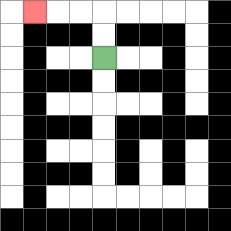{'start': '[4, 2]', 'end': '[1, 0]', 'path_directions': 'U,U,L,L,L', 'path_coordinates': '[[4, 2], [4, 1], [4, 0], [3, 0], [2, 0], [1, 0]]'}